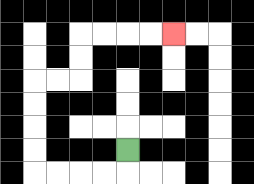{'start': '[5, 6]', 'end': '[7, 1]', 'path_directions': 'D,L,L,L,L,U,U,U,U,R,R,U,U,R,R,R,R', 'path_coordinates': '[[5, 6], [5, 7], [4, 7], [3, 7], [2, 7], [1, 7], [1, 6], [1, 5], [1, 4], [1, 3], [2, 3], [3, 3], [3, 2], [3, 1], [4, 1], [5, 1], [6, 1], [7, 1]]'}